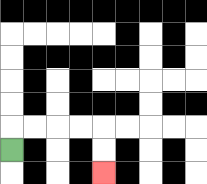{'start': '[0, 6]', 'end': '[4, 7]', 'path_directions': 'U,R,R,R,R,D,D', 'path_coordinates': '[[0, 6], [0, 5], [1, 5], [2, 5], [3, 5], [4, 5], [4, 6], [4, 7]]'}